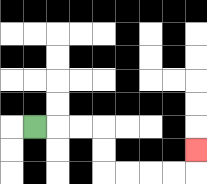{'start': '[1, 5]', 'end': '[8, 6]', 'path_directions': 'R,R,R,D,D,R,R,R,R,U', 'path_coordinates': '[[1, 5], [2, 5], [3, 5], [4, 5], [4, 6], [4, 7], [5, 7], [6, 7], [7, 7], [8, 7], [8, 6]]'}